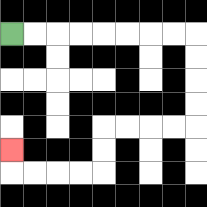{'start': '[0, 1]', 'end': '[0, 6]', 'path_directions': 'R,R,R,R,R,R,R,R,D,D,D,D,L,L,L,L,D,D,L,L,L,L,U', 'path_coordinates': '[[0, 1], [1, 1], [2, 1], [3, 1], [4, 1], [5, 1], [6, 1], [7, 1], [8, 1], [8, 2], [8, 3], [8, 4], [8, 5], [7, 5], [6, 5], [5, 5], [4, 5], [4, 6], [4, 7], [3, 7], [2, 7], [1, 7], [0, 7], [0, 6]]'}